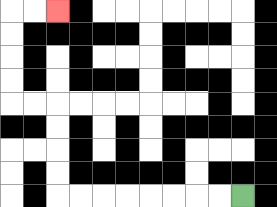{'start': '[10, 8]', 'end': '[2, 0]', 'path_directions': 'L,L,L,L,L,L,L,L,U,U,U,U,L,L,U,U,U,U,R,R', 'path_coordinates': '[[10, 8], [9, 8], [8, 8], [7, 8], [6, 8], [5, 8], [4, 8], [3, 8], [2, 8], [2, 7], [2, 6], [2, 5], [2, 4], [1, 4], [0, 4], [0, 3], [0, 2], [0, 1], [0, 0], [1, 0], [2, 0]]'}